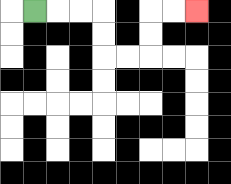{'start': '[1, 0]', 'end': '[8, 0]', 'path_directions': 'R,R,R,D,D,R,R,U,U,R,R', 'path_coordinates': '[[1, 0], [2, 0], [3, 0], [4, 0], [4, 1], [4, 2], [5, 2], [6, 2], [6, 1], [6, 0], [7, 0], [8, 0]]'}